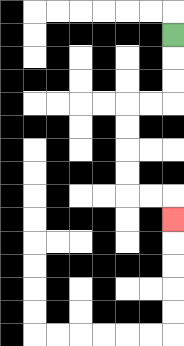{'start': '[7, 1]', 'end': '[7, 9]', 'path_directions': 'D,D,D,L,L,D,D,D,D,R,R,D', 'path_coordinates': '[[7, 1], [7, 2], [7, 3], [7, 4], [6, 4], [5, 4], [5, 5], [5, 6], [5, 7], [5, 8], [6, 8], [7, 8], [7, 9]]'}